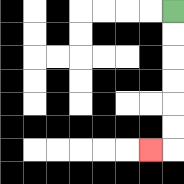{'start': '[7, 0]', 'end': '[6, 6]', 'path_directions': 'D,D,D,D,D,D,L', 'path_coordinates': '[[7, 0], [7, 1], [7, 2], [7, 3], [7, 4], [7, 5], [7, 6], [6, 6]]'}